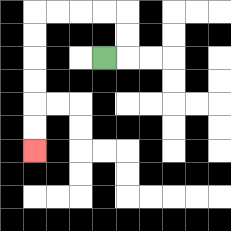{'start': '[4, 2]', 'end': '[1, 6]', 'path_directions': 'R,U,U,L,L,L,L,D,D,D,D,D,D', 'path_coordinates': '[[4, 2], [5, 2], [5, 1], [5, 0], [4, 0], [3, 0], [2, 0], [1, 0], [1, 1], [1, 2], [1, 3], [1, 4], [1, 5], [1, 6]]'}